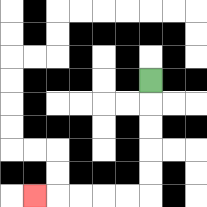{'start': '[6, 3]', 'end': '[1, 8]', 'path_directions': 'D,D,D,D,D,L,L,L,L,L', 'path_coordinates': '[[6, 3], [6, 4], [6, 5], [6, 6], [6, 7], [6, 8], [5, 8], [4, 8], [3, 8], [2, 8], [1, 8]]'}